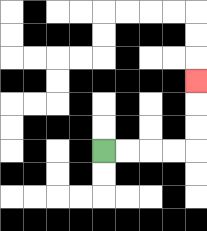{'start': '[4, 6]', 'end': '[8, 3]', 'path_directions': 'R,R,R,R,U,U,U', 'path_coordinates': '[[4, 6], [5, 6], [6, 6], [7, 6], [8, 6], [8, 5], [8, 4], [8, 3]]'}